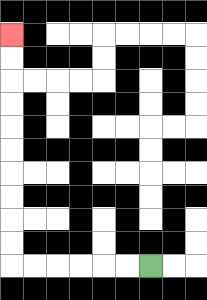{'start': '[6, 11]', 'end': '[0, 1]', 'path_directions': 'L,L,L,L,L,L,U,U,U,U,U,U,U,U,U,U', 'path_coordinates': '[[6, 11], [5, 11], [4, 11], [3, 11], [2, 11], [1, 11], [0, 11], [0, 10], [0, 9], [0, 8], [0, 7], [0, 6], [0, 5], [0, 4], [0, 3], [0, 2], [0, 1]]'}